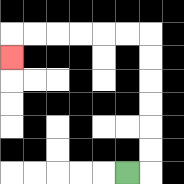{'start': '[5, 7]', 'end': '[0, 2]', 'path_directions': 'R,U,U,U,U,U,U,L,L,L,L,L,L,D', 'path_coordinates': '[[5, 7], [6, 7], [6, 6], [6, 5], [6, 4], [6, 3], [6, 2], [6, 1], [5, 1], [4, 1], [3, 1], [2, 1], [1, 1], [0, 1], [0, 2]]'}